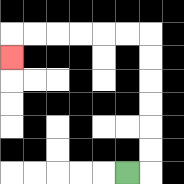{'start': '[5, 7]', 'end': '[0, 2]', 'path_directions': 'R,U,U,U,U,U,U,L,L,L,L,L,L,D', 'path_coordinates': '[[5, 7], [6, 7], [6, 6], [6, 5], [6, 4], [6, 3], [6, 2], [6, 1], [5, 1], [4, 1], [3, 1], [2, 1], [1, 1], [0, 1], [0, 2]]'}